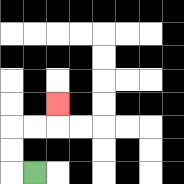{'start': '[1, 7]', 'end': '[2, 4]', 'path_directions': 'L,U,U,R,R,U', 'path_coordinates': '[[1, 7], [0, 7], [0, 6], [0, 5], [1, 5], [2, 5], [2, 4]]'}